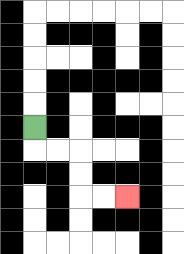{'start': '[1, 5]', 'end': '[5, 8]', 'path_directions': 'D,R,R,D,D,R,R', 'path_coordinates': '[[1, 5], [1, 6], [2, 6], [3, 6], [3, 7], [3, 8], [4, 8], [5, 8]]'}